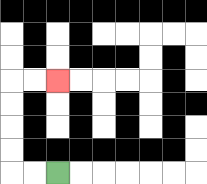{'start': '[2, 7]', 'end': '[2, 3]', 'path_directions': 'L,L,U,U,U,U,R,R', 'path_coordinates': '[[2, 7], [1, 7], [0, 7], [0, 6], [0, 5], [0, 4], [0, 3], [1, 3], [2, 3]]'}